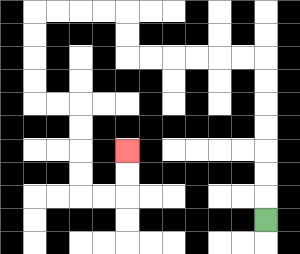{'start': '[11, 9]', 'end': '[5, 6]', 'path_directions': 'U,U,U,U,U,U,U,L,L,L,L,L,L,U,U,L,L,L,L,D,D,D,D,R,R,D,D,D,D,R,R,U,U', 'path_coordinates': '[[11, 9], [11, 8], [11, 7], [11, 6], [11, 5], [11, 4], [11, 3], [11, 2], [10, 2], [9, 2], [8, 2], [7, 2], [6, 2], [5, 2], [5, 1], [5, 0], [4, 0], [3, 0], [2, 0], [1, 0], [1, 1], [1, 2], [1, 3], [1, 4], [2, 4], [3, 4], [3, 5], [3, 6], [3, 7], [3, 8], [4, 8], [5, 8], [5, 7], [5, 6]]'}